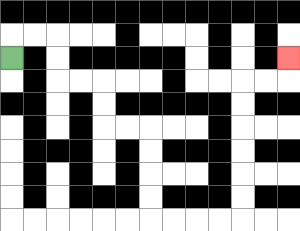{'start': '[0, 2]', 'end': '[12, 2]', 'path_directions': 'U,R,R,D,D,R,R,D,D,R,R,D,D,D,D,R,R,R,R,U,U,U,U,U,U,R,R,U', 'path_coordinates': '[[0, 2], [0, 1], [1, 1], [2, 1], [2, 2], [2, 3], [3, 3], [4, 3], [4, 4], [4, 5], [5, 5], [6, 5], [6, 6], [6, 7], [6, 8], [6, 9], [7, 9], [8, 9], [9, 9], [10, 9], [10, 8], [10, 7], [10, 6], [10, 5], [10, 4], [10, 3], [11, 3], [12, 3], [12, 2]]'}